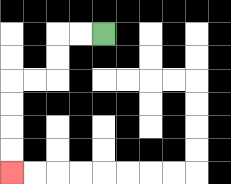{'start': '[4, 1]', 'end': '[0, 7]', 'path_directions': 'L,L,D,D,L,L,D,D,D,D', 'path_coordinates': '[[4, 1], [3, 1], [2, 1], [2, 2], [2, 3], [1, 3], [0, 3], [0, 4], [0, 5], [0, 6], [0, 7]]'}